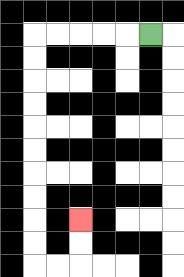{'start': '[6, 1]', 'end': '[3, 9]', 'path_directions': 'L,L,L,L,L,D,D,D,D,D,D,D,D,D,D,R,R,U,U', 'path_coordinates': '[[6, 1], [5, 1], [4, 1], [3, 1], [2, 1], [1, 1], [1, 2], [1, 3], [1, 4], [1, 5], [1, 6], [1, 7], [1, 8], [1, 9], [1, 10], [1, 11], [2, 11], [3, 11], [3, 10], [3, 9]]'}